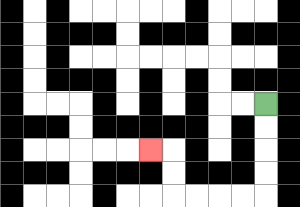{'start': '[11, 4]', 'end': '[6, 6]', 'path_directions': 'D,D,D,D,L,L,L,L,U,U,L', 'path_coordinates': '[[11, 4], [11, 5], [11, 6], [11, 7], [11, 8], [10, 8], [9, 8], [8, 8], [7, 8], [7, 7], [7, 6], [6, 6]]'}